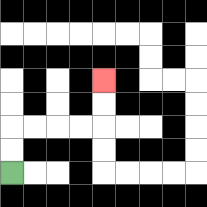{'start': '[0, 7]', 'end': '[4, 3]', 'path_directions': 'U,U,R,R,R,R,U,U', 'path_coordinates': '[[0, 7], [0, 6], [0, 5], [1, 5], [2, 5], [3, 5], [4, 5], [4, 4], [4, 3]]'}